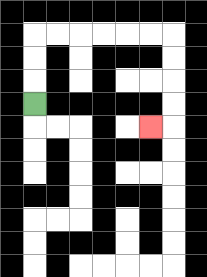{'start': '[1, 4]', 'end': '[6, 5]', 'path_directions': 'U,U,U,R,R,R,R,R,R,D,D,D,D,L', 'path_coordinates': '[[1, 4], [1, 3], [1, 2], [1, 1], [2, 1], [3, 1], [4, 1], [5, 1], [6, 1], [7, 1], [7, 2], [7, 3], [7, 4], [7, 5], [6, 5]]'}